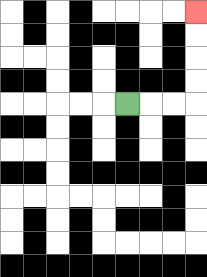{'start': '[5, 4]', 'end': '[8, 0]', 'path_directions': 'R,R,R,U,U,U,U', 'path_coordinates': '[[5, 4], [6, 4], [7, 4], [8, 4], [8, 3], [8, 2], [8, 1], [8, 0]]'}